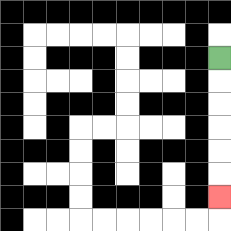{'start': '[9, 2]', 'end': '[9, 8]', 'path_directions': 'D,D,D,D,D,D', 'path_coordinates': '[[9, 2], [9, 3], [9, 4], [9, 5], [9, 6], [9, 7], [9, 8]]'}